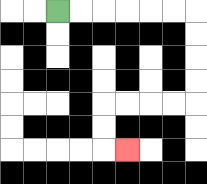{'start': '[2, 0]', 'end': '[5, 6]', 'path_directions': 'R,R,R,R,R,R,D,D,D,D,L,L,L,L,D,D,R', 'path_coordinates': '[[2, 0], [3, 0], [4, 0], [5, 0], [6, 0], [7, 0], [8, 0], [8, 1], [8, 2], [8, 3], [8, 4], [7, 4], [6, 4], [5, 4], [4, 4], [4, 5], [4, 6], [5, 6]]'}